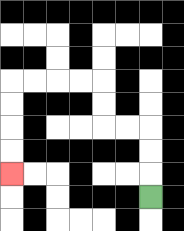{'start': '[6, 8]', 'end': '[0, 7]', 'path_directions': 'U,U,U,L,L,U,U,L,L,L,L,D,D,D,D', 'path_coordinates': '[[6, 8], [6, 7], [6, 6], [6, 5], [5, 5], [4, 5], [4, 4], [4, 3], [3, 3], [2, 3], [1, 3], [0, 3], [0, 4], [0, 5], [0, 6], [0, 7]]'}